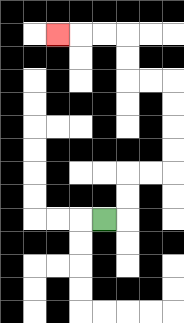{'start': '[4, 9]', 'end': '[2, 1]', 'path_directions': 'R,U,U,R,R,U,U,U,U,L,L,U,U,L,L,L', 'path_coordinates': '[[4, 9], [5, 9], [5, 8], [5, 7], [6, 7], [7, 7], [7, 6], [7, 5], [7, 4], [7, 3], [6, 3], [5, 3], [5, 2], [5, 1], [4, 1], [3, 1], [2, 1]]'}